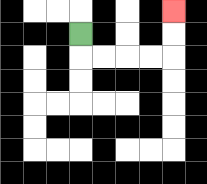{'start': '[3, 1]', 'end': '[7, 0]', 'path_directions': 'D,R,R,R,R,U,U', 'path_coordinates': '[[3, 1], [3, 2], [4, 2], [5, 2], [6, 2], [7, 2], [7, 1], [7, 0]]'}